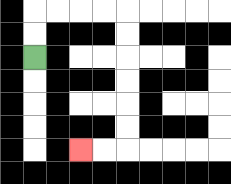{'start': '[1, 2]', 'end': '[3, 6]', 'path_directions': 'U,U,R,R,R,R,D,D,D,D,D,D,L,L', 'path_coordinates': '[[1, 2], [1, 1], [1, 0], [2, 0], [3, 0], [4, 0], [5, 0], [5, 1], [5, 2], [5, 3], [5, 4], [5, 5], [5, 6], [4, 6], [3, 6]]'}